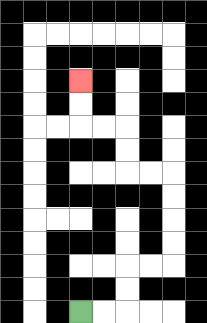{'start': '[3, 13]', 'end': '[3, 3]', 'path_directions': 'R,R,U,U,R,R,U,U,U,U,L,L,U,U,L,L,U,U', 'path_coordinates': '[[3, 13], [4, 13], [5, 13], [5, 12], [5, 11], [6, 11], [7, 11], [7, 10], [7, 9], [7, 8], [7, 7], [6, 7], [5, 7], [5, 6], [5, 5], [4, 5], [3, 5], [3, 4], [3, 3]]'}